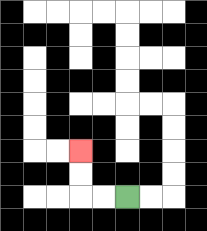{'start': '[5, 8]', 'end': '[3, 6]', 'path_directions': 'L,L,U,U', 'path_coordinates': '[[5, 8], [4, 8], [3, 8], [3, 7], [3, 6]]'}